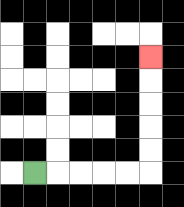{'start': '[1, 7]', 'end': '[6, 2]', 'path_directions': 'R,R,R,R,R,U,U,U,U,U', 'path_coordinates': '[[1, 7], [2, 7], [3, 7], [4, 7], [5, 7], [6, 7], [6, 6], [6, 5], [6, 4], [6, 3], [6, 2]]'}